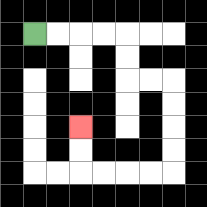{'start': '[1, 1]', 'end': '[3, 5]', 'path_directions': 'R,R,R,R,D,D,R,R,D,D,D,D,L,L,L,L,U,U', 'path_coordinates': '[[1, 1], [2, 1], [3, 1], [4, 1], [5, 1], [5, 2], [5, 3], [6, 3], [7, 3], [7, 4], [7, 5], [7, 6], [7, 7], [6, 7], [5, 7], [4, 7], [3, 7], [3, 6], [3, 5]]'}